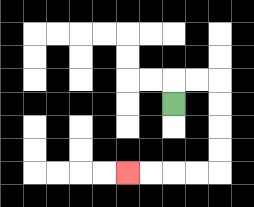{'start': '[7, 4]', 'end': '[5, 7]', 'path_directions': 'U,R,R,D,D,D,D,L,L,L,L', 'path_coordinates': '[[7, 4], [7, 3], [8, 3], [9, 3], [9, 4], [9, 5], [9, 6], [9, 7], [8, 7], [7, 7], [6, 7], [5, 7]]'}